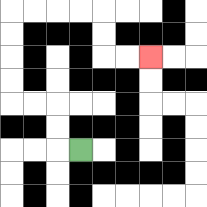{'start': '[3, 6]', 'end': '[6, 2]', 'path_directions': 'L,U,U,L,L,U,U,U,U,R,R,R,R,D,D,R,R', 'path_coordinates': '[[3, 6], [2, 6], [2, 5], [2, 4], [1, 4], [0, 4], [0, 3], [0, 2], [0, 1], [0, 0], [1, 0], [2, 0], [3, 0], [4, 0], [4, 1], [4, 2], [5, 2], [6, 2]]'}